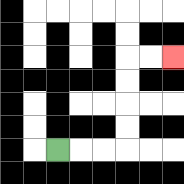{'start': '[2, 6]', 'end': '[7, 2]', 'path_directions': 'R,R,R,U,U,U,U,R,R', 'path_coordinates': '[[2, 6], [3, 6], [4, 6], [5, 6], [5, 5], [5, 4], [5, 3], [5, 2], [6, 2], [7, 2]]'}